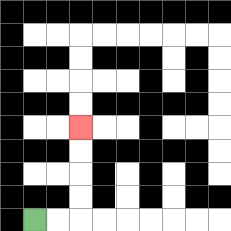{'start': '[1, 9]', 'end': '[3, 5]', 'path_directions': 'R,R,U,U,U,U', 'path_coordinates': '[[1, 9], [2, 9], [3, 9], [3, 8], [3, 7], [3, 6], [3, 5]]'}